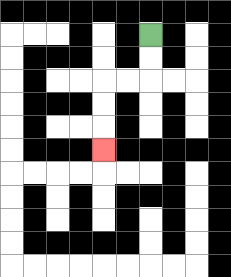{'start': '[6, 1]', 'end': '[4, 6]', 'path_directions': 'D,D,L,L,D,D,D', 'path_coordinates': '[[6, 1], [6, 2], [6, 3], [5, 3], [4, 3], [4, 4], [4, 5], [4, 6]]'}